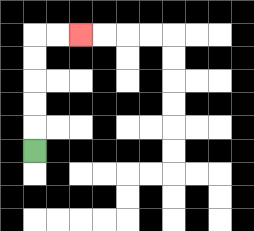{'start': '[1, 6]', 'end': '[3, 1]', 'path_directions': 'U,U,U,U,U,R,R', 'path_coordinates': '[[1, 6], [1, 5], [1, 4], [1, 3], [1, 2], [1, 1], [2, 1], [3, 1]]'}